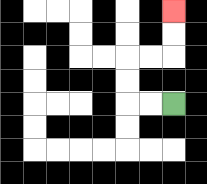{'start': '[7, 4]', 'end': '[7, 0]', 'path_directions': 'L,L,U,U,R,R,U,U', 'path_coordinates': '[[7, 4], [6, 4], [5, 4], [5, 3], [5, 2], [6, 2], [7, 2], [7, 1], [7, 0]]'}